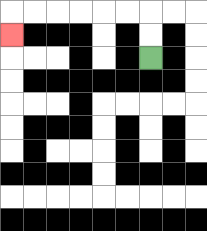{'start': '[6, 2]', 'end': '[0, 1]', 'path_directions': 'U,U,L,L,L,L,L,L,D', 'path_coordinates': '[[6, 2], [6, 1], [6, 0], [5, 0], [4, 0], [3, 0], [2, 0], [1, 0], [0, 0], [0, 1]]'}